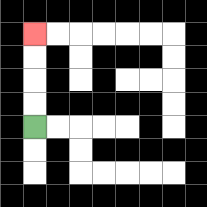{'start': '[1, 5]', 'end': '[1, 1]', 'path_directions': 'U,U,U,U', 'path_coordinates': '[[1, 5], [1, 4], [1, 3], [1, 2], [1, 1]]'}